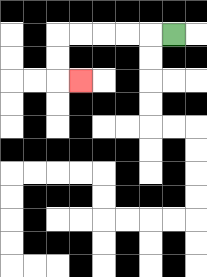{'start': '[7, 1]', 'end': '[3, 3]', 'path_directions': 'L,L,L,L,L,D,D,R', 'path_coordinates': '[[7, 1], [6, 1], [5, 1], [4, 1], [3, 1], [2, 1], [2, 2], [2, 3], [3, 3]]'}